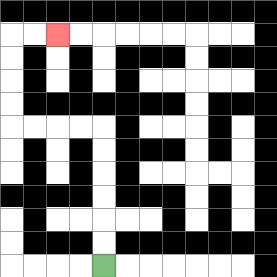{'start': '[4, 11]', 'end': '[2, 1]', 'path_directions': 'U,U,U,U,U,U,L,L,L,L,U,U,U,U,R,R', 'path_coordinates': '[[4, 11], [4, 10], [4, 9], [4, 8], [4, 7], [4, 6], [4, 5], [3, 5], [2, 5], [1, 5], [0, 5], [0, 4], [0, 3], [0, 2], [0, 1], [1, 1], [2, 1]]'}